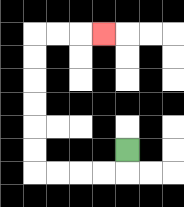{'start': '[5, 6]', 'end': '[4, 1]', 'path_directions': 'D,L,L,L,L,U,U,U,U,U,U,R,R,R', 'path_coordinates': '[[5, 6], [5, 7], [4, 7], [3, 7], [2, 7], [1, 7], [1, 6], [1, 5], [1, 4], [1, 3], [1, 2], [1, 1], [2, 1], [3, 1], [4, 1]]'}